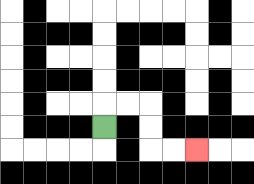{'start': '[4, 5]', 'end': '[8, 6]', 'path_directions': 'U,R,R,D,D,R,R', 'path_coordinates': '[[4, 5], [4, 4], [5, 4], [6, 4], [6, 5], [6, 6], [7, 6], [8, 6]]'}